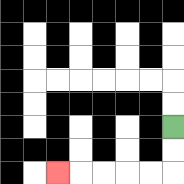{'start': '[7, 5]', 'end': '[2, 7]', 'path_directions': 'D,D,L,L,L,L,L', 'path_coordinates': '[[7, 5], [7, 6], [7, 7], [6, 7], [5, 7], [4, 7], [3, 7], [2, 7]]'}